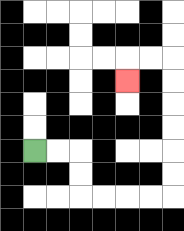{'start': '[1, 6]', 'end': '[5, 3]', 'path_directions': 'R,R,D,D,R,R,R,R,U,U,U,U,U,U,L,L,D', 'path_coordinates': '[[1, 6], [2, 6], [3, 6], [3, 7], [3, 8], [4, 8], [5, 8], [6, 8], [7, 8], [7, 7], [7, 6], [7, 5], [7, 4], [7, 3], [7, 2], [6, 2], [5, 2], [5, 3]]'}